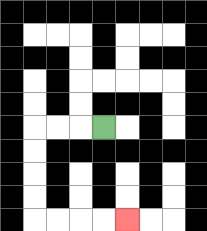{'start': '[4, 5]', 'end': '[5, 9]', 'path_directions': 'L,L,L,D,D,D,D,R,R,R,R', 'path_coordinates': '[[4, 5], [3, 5], [2, 5], [1, 5], [1, 6], [1, 7], [1, 8], [1, 9], [2, 9], [3, 9], [4, 9], [5, 9]]'}